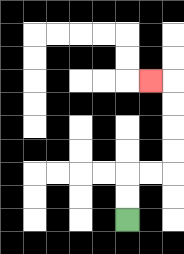{'start': '[5, 9]', 'end': '[6, 3]', 'path_directions': 'U,U,R,R,U,U,U,U,L', 'path_coordinates': '[[5, 9], [5, 8], [5, 7], [6, 7], [7, 7], [7, 6], [7, 5], [7, 4], [7, 3], [6, 3]]'}